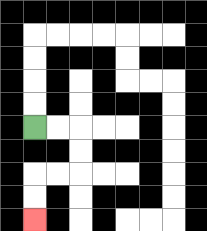{'start': '[1, 5]', 'end': '[1, 9]', 'path_directions': 'R,R,D,D,L,L,D,D', 'path_coordinates': '[[1, 5], [2, 5], [3, 5], [3, 6], [3, 7], [2, 7], [1, 7], [1, 8], [1, 9]]'}